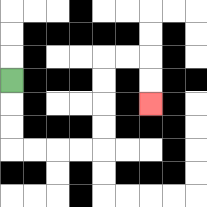{'start': '[0, 3]', 'end': '[6, 4]', 'path_directions': 'D,D,D,R,R,R,R,U,U,U,U,R,R,D,D', 'path_coordinates': '[[0, 3], [0, 4], [0, 5], [0, 6], [1, 6], [2, 6], [3, 6], [4, 6], [4, 5], [4, 4], [4, 3], [4, 2], [5, 2], [6, 2], [6, 3], [6, 4]]'}